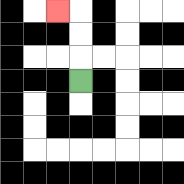{'start': '[3, 3]', 'end': '[2, 0]', 'path_directions': 'U,U,U,L', 'path_coordinates': '[[3, 3], [3, 2], [3, 1], [3, 0], [2, 0]]'}